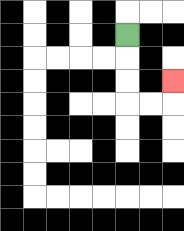{'start': '[5, 1]', 'end': '[7, 3]', 'path_directions': 'D,D,D,R,R,U', 'path_coordinates': '[[5, 1], [5, 2], [5, 3], [5, 4], [6, 4], [7, 4], [7, 3]]'}